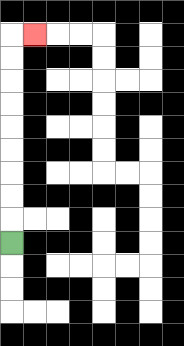{'start': '[0, 10]', 'end': '[1, 1]', 'path_directions': 'U,U,U,U,U,U,U,U,U,R', 'path_coordinates': '[[0, 10], [0, 9], [0, 8], [0, 7], [0, 6], [0, 5], [0, 4], [0, 3], [0, 2], [0, 1], [1, 1]]'}